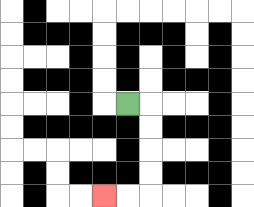{'start': '[5, 4]', 'end': '[4, 8]', 'path_directions': 'R,D,D,D,D,L,L', 'path_coordinates': '[[5, 4], [6, 4], [6, 5], [6, 6], [6, 7], [6, 8], [5, 8], [4, 8]]'}